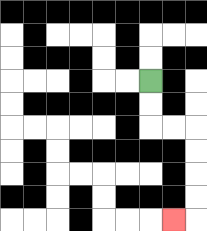{'start': '[6, 3]', 'end': '[7, 9]', 'path_directions': 'D,D,R,R,D,D,D,D,L', 'path_coordinates': '[[6, 3], [6, 4], [6, 5], [7, 5], [8, 5], [8, 6], [8, 7], [8, 8], [8, 9], [7, 9]]'}